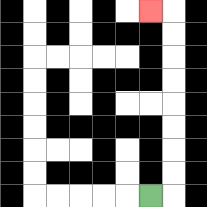{'start': '[6, 8]', 'end': '[6, 0]', 'path_directions': 'R,U,U,U,U,U,U,U,U,L', 'path_coordinates': '[[6, 8], [7, 8], [7, 7], [7, 6], [7, 5], [7, 4], [7, 3], [7, 2], [7, 1], [7, 0], [6, 0]]'}